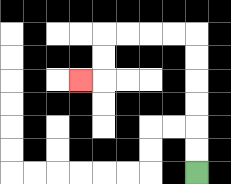{'start': '[8, 7]', 'end': '[3, 3]', 'path_directions': 'U,U,U,U,U,U,L,L,L,L,D,D,L', 'path_coordinates': '[[8, 7], [8, 6], [8, 5], [8, 4], [8, 3], [8, 2], [8, 1], [7, 1], [6, 1], [5, 1], [4, 1], [4, 2], [4, 3], [3, 3]]'}